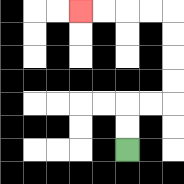{'start': '[5, 6]', 'end': '[3, 0]', 'path_directions': 'U,U,R,R,U,U,U,U,L,L,L,L', 'path_coordinates': '[[5, 6], [5, 5], [5, 4], [6, 4], [7, 4], [7, 3], [7, 2], [7, 1], [7, 0], [6, 0], [5, 0], [4, 0], [3, 0]]'}